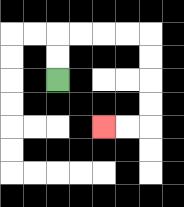{'start': '[2, 3]', 'end': '[4, 5]', 'path_directions': 'U,U,R,R,R,R,D,D,D,D,L,L', 'path_coordinates': '[[2, 3], [2, 2], [2, 1], [3, 1], [4, 1], [5, 1], [6, 1], [6, 2], [6, 3], [6, 4], [6, 5], [5, 5], [4, 5]]'}